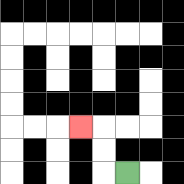{'start': '[5, 7]', 'end': '[3, 5]', 'path_directions': 'L,U,U,L', 'path_coordinates': '[[5, 7], [4, 7], [4, 6], [4, 5], [3, 5]]'}